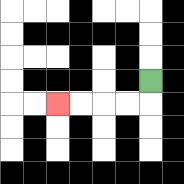{'start': '[6, 3]', 'end': '[2, 4]', 'path_directions': 'D,L,L,L,L', 'path_coordinates': '[[6, 3], [6, 4], [5, 4], [4, 4], [3, 4], [2, 4]]'}